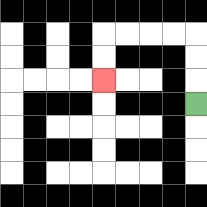{'start': '[8, 4]', 'end': '[4, 3]', 'path_directions': 'U,U,U,L,L,L,L,D,D', 'path_coordinates': '[[8, 4], [8, 3], [8, 2], [8, 1], [7, 1], [6, 1], [5, 1], [4, 1], [4, 2], [4, 3]]'}